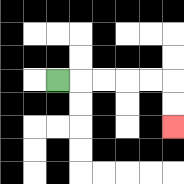{'start': '[2, 3]', 'end': '[7, 5]', 'path_directions': 'R,R,R,R,R,D,D', 'path_coordinates': '[[2, 3], [3, 3], [4, 3], [5, 3], [6, 3], [7, 3], [7, 4], [7, 5]]'}